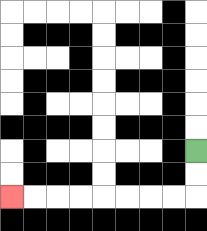{'start': '[8, 6]', 'end': '[0, 8]', 'path_directions': 'D,D,L,L,L,L,L,L,L,L', 'path_coordinates': '[[8, 6], [8, 7], [8, 8], [7, 8], [6, 8], [5, 8], [4, 8], [3, 8], [2, 8], [1, 8], [0, 8]]'}